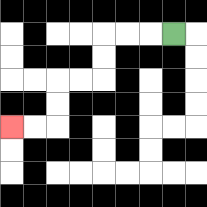{'start': '[7, 1]', 'end': '[0, 5]', 'path_directions': 'L,L,L,D,D,L,L,D,D,L,L', 'path_coordinates': '[[7, 1], [6, 1], [5, 1], [4, 1], [4, 2], [4, 3], [3, 3], [2, 3], [2, 4], [2, 5], [1, 5], [0, 5]]'}